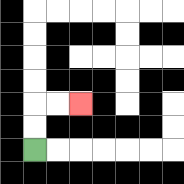{'start': '[1, 6]', 'end': '[3, 4]', 'path_directions': 'U,U,R,R', 'path_coordinates': '[[1, 6], [1, 5], [1, 4], [2, 4], [3, 4]]'}